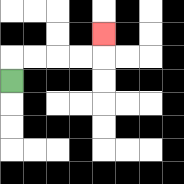{'start': '[0, 3]', 'end': '[4, 1]', 'path_directions': 'U,R,R,R,R,U', 'path_coordinates': '[[0, 3], [0, 2], [1, 2], [2, 2], [3, 2], [4, 2], [4, 1]]'}